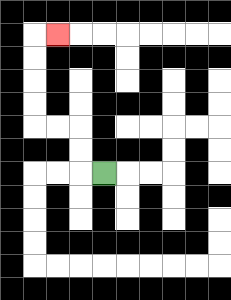{'start': '[4, 7]', 'end': '[2, 1]', 'path_directions': 'L,U,U,L,L,U,U,U,U,R', 'path_coordinates': '[[4, 7], [3, 7], [3, 6], [3, 5], [2, 5], [1, 5], [1, 4], [1, 3], [1, 2], [1, 1], [2, 1]]'}